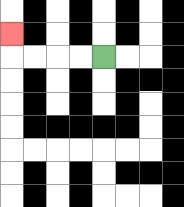{'start': '[4, 2]', 'end': '[0, 1]', 'path_directions': 'L,L,L,L,U', 'path_coordinates': '[[4, 2], [3, 2], [2, 2], [1, 2], [0, 2], [0, 1]]'}